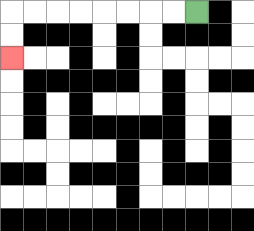{'start': '[8, 0]', 'end': '[0, 2]', 'path_directions': 'L,L,L,L,L,L,L,L,D,D', 'path_coordinates': '[[8, 0], [7, 0], [6, 0], [5, 0], [4, 0], [3, 0], [2, 0], [1, 0], [0, 0], [0, 1], [0, 2]]'}